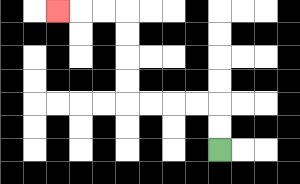{'start': '[9, 6]', 'end': '[2, 0]', 'path_directions': 'U,U,L,L,L,L,U,U,U,U,L,L,L', 'path_coordinates': '[[9, 6], [9, 5], [9, 4], [8, 4], [7, 4], [6, 4], [5, 4], [5, 3], [5, 2], [5, 1], [5, 0], [4, 0], [3, 0], [2, 0]]'}